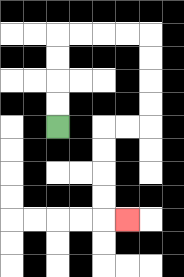{'start': '[2, 5]', 'end': '[5, 9]', 'path_directions': 'U,U,U,U,R,R,R,R,D,D,D,D,L,L,D,D,D,D,R', 'path_coordinates': '[[2, 5], [2, 4], [2, 3], [2, 2], [2, 1], [3, 1], [4, 1], [5, 1], [6, 1], [6, 2], [6, 3], [6, 4], [6, 5], [5, 5], [4, 5], [4, 6], [4, 7], [4, 8], [4, 9], [5, 9]]'}